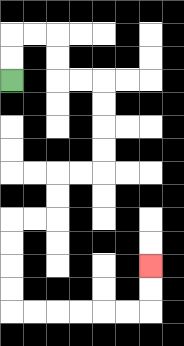{'start': '[0, 3]', 'end': '[6, 11]', 'path_directions': 'U,U,R,R,D,D,R,R,D,D,D,D,L,L,D,D,L,L,D,D,D,D,R,R,R,R,R,R,U,U', 'path_coordinates': '[[0, 3], [0, 2], [0, 1], [1, 1], [2, 1], [2, 2], [2, 3], [3, 3], [4, 3], [4, 4], [4, 5], [4, 6], [4, 7], [3, 7], [2, 7], [2, 8], [2, 9], [1, 9], [0, 9], [0, 10], [0, 11], [0, 12], [0, 13], [1, 13], [2, 13], [3, 13], [4, 13], [5, 13], [6, 13], [6, 12], [6, 11]]'}